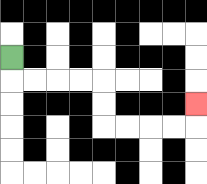{'start': '[0, 2]', 'end': '[8, 4]', 'path_directions': 'D,R,R,R,R,D,D,R,R,R,R,U', 'path_coordinates': '[[0, 2], [0, 3], [1, 3], [2, 3], [3, 3], [4, 3], [4, 4], [4, 5], [5, 5], [6, 5], [7, 5], [8, 5], [8, 4]]'}